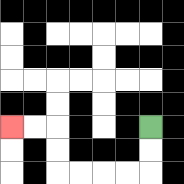{'start': '[6, 5]', 'end': '[0, 5]', 'path_directions': 'D,D,L,L,L,L,U,U,L,L', 'path_coordinates': '[[6, 5], [6, 6], [6, 7], [5, 7], [4, 7], [3, 7], [2, 7], [2, 6], [2, 5], [1, 5], [0, 5]]'}